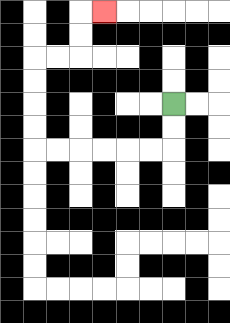{'start': '[7, 4]', 'end': '[4, 0]', 'path_directions': 'D,D,L,L,L,L,L,L,U,U,U,U,R,R,U,U,R', 'path_coordinates': '[[7, 4], [7, 5], [7, 6], [6, 6], [5, 6], [4, 6], [3, 6], [2, 6], [1, 6], [1, 5], [1, 4], [1, 3], [1, 2], [2, 2], [3, 2], [3, 1], [3, 0], [4, 0]]'}